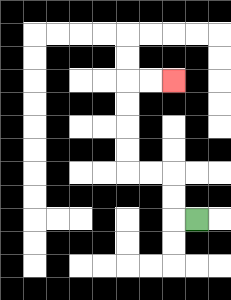{'start': '[8, 9]', 'end': '[7, 3]', 'path_directions': 'L,U,U,L,L,U,U,U,U,R,R', 'path_coordinates': '[[8, 9], [7, 9], [7, 8], [7, 7], [6, 7], [5, 7], [5, 6], [5, 5], [5, 4], [5, 3], [6, 3], [7, 3]]'}